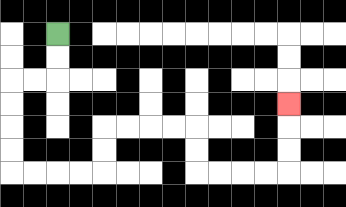{'start': '[2, 1]', 'end': '[12, 4]', 'path_directions': 'D,D,L,L,D,D,D,D,R,R,R,R,U,U,R,R,R,R,D,D,R,R,R,R,U,U,U', 'path_coordinates': '[[2, 1], [2, 2], [2, 3], [1, 3], [0, 3], [0, 4], [0, 5], [0, 6], [0, 7], [1, 7], [2, 7], [3, 7], [4, 7], [4, 6], [4, 5], [5, 5], [6, 5], [7, 5], [8, 5], [8, 6], [8, 7], [9, 7], [10, 7], [11, 7], [12, 7], [12, 6], [12, 5], [12, 4]]'}